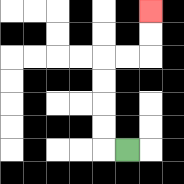{'start': '[5, 6]', 'end': '[6, 0]', 'path_directions': 'L,U,U,U,U,R,R,U,U', 'path_coordinates': '[[5, 6], [4, 6], [4, 5], [4, 4], [4, 3], [4, 2], [5, 2], [6, 2], [6, 1], [6, 0]]'}